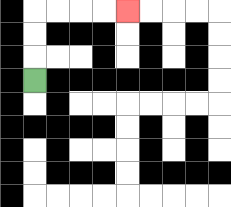{'start': '[1, 3]', 'end': '[5, 0]', 'path_directions': 'U,U,U,R,R,R,R', 'path_coordinates': '[[1, 3], [1, 2], [1, 1], [1, 0], [2, 0], [3, 0], [4, 0], [5, 0]]'}